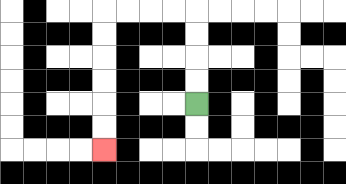{'start': '[8, 4]', 'end': '[4, 6]', 'path_directions': 'U,U,U,U,L,L,L,L,D,D,D,D,D,D', 'path_coordinates': '[[8, 4], [8, 3], [8, 2], [8, 1], [8, 0], [7, 0], [6, 0], [5, 0], [4, 0], [4, 1], [4, 2], [4, 3], [4, 4], [4, 5], [4, 6]]'}